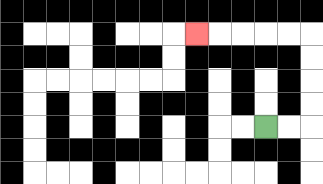{'start': '[11, 5]', 'end': '[8, 1]', 'path_directions': 'R,R,U,U,U,U,L,L,L,L,L', 'path_coordinates': '[[11, 5], [12, 5], [13, 5], [13, 4], [13, 3], [13, 2], [13, 1], [12, 1], [11, 1], [10, 1], [9, 1], [8, 1]]'}